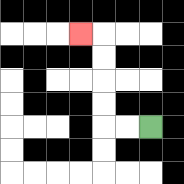{'start': '[6, 5]', 'end': '[3, 1]', 'path_directions': 'L,L,U,U,U,U,L', 'path_coordinates': '[[6, 5], [5, 5], [4, 5], [4, 4], [4, 3], [4, 2], [4, 1], [3, 1]]'}